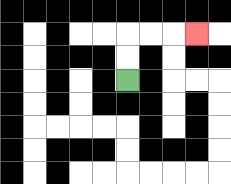{'start': '[5, 3]', 'end': '[8, 1]', 'path_directions': 'U,U,R,R,R', 'path_coordinates': '[[5, 3], [5, 2], [5, 1], [6, 1], [7, 1], [8, 1]]'}